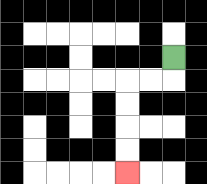{'start': '[7, 2]', 'end': '[5, 7]', 'path_directions': 'D,L,L,D,D,D,D', 'path_coordinates': '[[7, 2], [7, 3], [6, 3], [5, 3], [5, 4], [5, 5], [5, 6], [5, 7]]'}